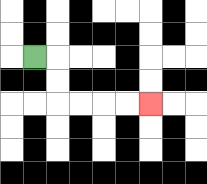{'start': '[1, 2]', 'end': '[6, 4]', 'path_directions': 'R,D,D,R,R,R,R', 'path_coordinates': '[[1, 2], [2, 2], [2, 3], [2, 4], [3, 4], [4, 4], [5, 4], [6, 4]]'}